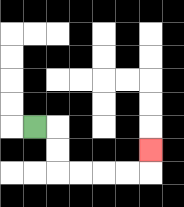{'start': '[1, 5]', 'end': '[6, 6]', 'path_directions': 'R,D,D,R,R,R,R,U', 'path_coordinates': '[[1, 5], [2, 5], [2, 6], [2, 7], [3, 7], [4, 7], [5, 7], [6, 7], [6, 6]]'}